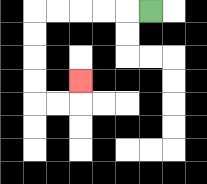{'start': '[6, 0]', 'end': '[3, 3]', 'path_directions': 'L,L,L,L,L,D,D,D,D,R,R,U', 'path_coordinates': '[[6, 0], [5, 0], [4, 0], [3, 0], [2, 0], [1, 0], [1, 1], [1, 2], [1, 3], [1, 4], [2, 4], [3, 4], [3, 3]]'}